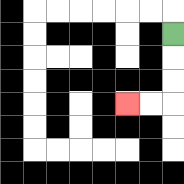{'start': '[7, 1]', 'end': '[5, 4]', 'path_directions': 'D,D,D,L,L', 'path_coordinates': '[[7, 1], [7, 2], [7, 3], [7, 4], [6, 4], [5, 4]]'}